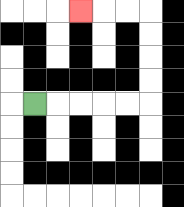{'start': '[1, 4]', 'end': '[3, 0]', 'path_directions': 'R,R,R,R,R,U,U,U,U,L,L,L', 'path_coordinates': '[[1, 4], [2, 4], [3, 4], [4, 4], [5, 4], [6, 4], [6, 3], [6, 2], [6, 1], [6, 0], [5, 0], [4, 0], [3, 0]]'}